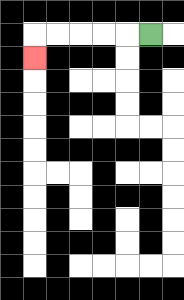{'start': '[6, 1]', 'end': '[1, 2]', 'path_directions': 'L,L,L,L,L,D', 'path_coordinates': '[[6, 1], [5, 1], [4, 1], [3, 1], [2, 1], [1, 1], [1, 2]]'}